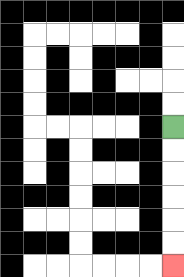{'start': '[7, 5]', 'end': '[7, 11]', 'path_directions': 'D,D,D,D,D,D', 'path_coordinates': '[[7, 5], [7, 6], [7, 7], [7, 8], [7, 9], [7, 10], [7, 11]]'}